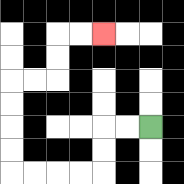{'start': '[6, 5]', 'end': '[4, 1]', 'path_directions': 'L,L,D,D,L,L,L,L,U,U,U,U,R,R,U,U,R,R', 'path_coordinates': '[[6, 5], [5, 5], [4, 5], [4, 6], [4, 7], [3, 7], [2, 7], [1, 7], [0, 7], [0, 6], [0, 5], [0, 4], [0, 3], [1, 3], [2, 3], [2, 2], [2, 1], [3, 1], [4, 1]]'}